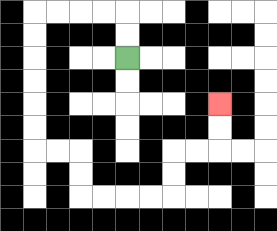{'start': '[5, 2]', 'end': '[9, 4]', 'path_directions': 'U,U,L,L,L,L,D,D,D,D,D,D,R,R,D,D,R,R,R,R,U,U,R,R,U,U', 'path_coordinates': '[[5, 2], [5, 1], [5, 0], [4, 0], [3, 0], [2, 0], [1, 0], [1, 1], [1, 2], [1, 3], [1, 4], [1, 5], [1, 6], [2, 6], [3, 6], [3, 7], [3, 8], [4, 8], [5, 8], [6, 8], [7, 8], [7, 7], [7, 6], [8, 6], [9, 6], [9, 5], [9, 4]]'}